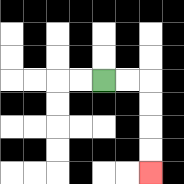{'start': '[4, 3]', 'end': '[6, 7]', 'path_directions': 'R,R,D,D,D,D', 'path_coordinates': '[[4, 3], [5, 3], [6, 3], [6, 4], [6, 5], [6, 6], [6, 7]]'}